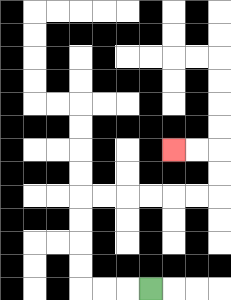{'start': '[6, 12]', 'end': '[7, 6]', 'path_directions': 'L,L,L,U,U,U,U,R,R,R,R,R,R,U,U,L,L', 'path_coordinates': '[[6, 12], [5, 12], [4, 12], [3, 12], [3, 11], [3, 10], [3, 9], [3, 8], [4, 8], [5, 8], [6, 8], [7, 8], [8, 8], [9, 8], [9, 7], [9, 6], [8, 6], [7, 6]]'}